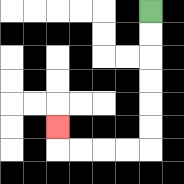{'start': '[6, 0]', 'end': '[2, 5]', 'path_directions': 'D,D,D,D,D,D,L,L,L,L,U', 'path_coordinates': '[[6, 0], [6, 1], [6, 2], [6, 3], [6, 4], [6, 5], [6, 6], [5, 6], [4, 6], [3, 6], [2, 6], [2, 5]]'}